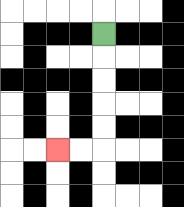{'start': '[4, 1]', 'end': '[2, 6]', 'path_directions': 'D,D,D,D,D,L,L', 'path_coordinates': '[[4, 1], [4, 2], [4, 3], [4, 4], [4, 5], [4, 6], [3, 6], [2, 6]]'}